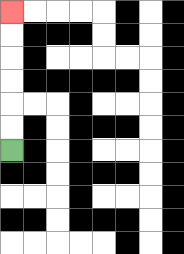{'start': '[0, 6]', 'end': '[0, 0]', 'path_directions': 'U,U,U,U,U,U', 'path_coordinates': '[[0, 6], [0, 5], [0, 4], [0, 3], [0, 2], [0, 1], [0, 0]]'}